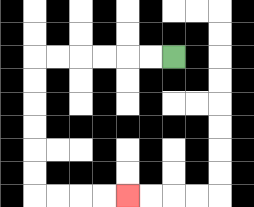{'start': '[7, 2]', 'end': '[5, 8]', 'path_directions': 'L,L,L,L,L,L,D,D,D,D,D,D,R,R,R,R', 'path_coordinates': '[[7, 2], [6, 2], [5, 2], [4, 2], [3, 2], [2, 2], [1, 2], [1, 3], [1, 4], [1, 5], [1, 6], [1, 7], [1, 8], [2, 8], [3, 8], [4, 8], [5, 8]]'}